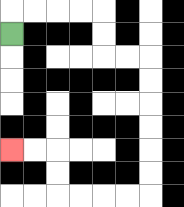{'start': '[0, 1]', 'end': '[0, 6]', 'path_directions': 'U,R,R,R,R,D,D,R,R,D,D,D,D,D,D,L,L,L,L,U,U,L,L', 'path_coordinates': '[[0, 1], [0, 0], [1, 0], [2, 0], [3, 0], [4, 0], [4, 1], [4, 2], [5, 2], [6, 2], [6, 3], [6, 4], [6, 5], [6, 6], [6, 7], [6, 8], [5, 8], [4, 8], [3, 8], [2, 8], [2, 7], [2, 6], [1, 6], [0, 6]]'}